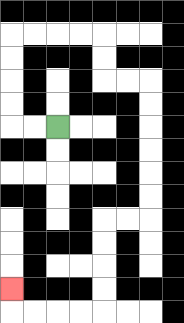{'start': '[2, 5]', 'end': '[0, 12]', 'path_directions': 'L,L,U,U,U,U,R,R,R,R,D,D,R,R,D,D,D,D,D,D,L,L,D,D,D,D,L,L,L,L,U', 'path_coordinates': '[[2, 5], [1, 5], [0, 5], [0, 4], [0, 3], [0, 2], [0, 1], [1, 1], [2, 1], [3, 1], [4, 1], [4, 2], [4, 3], [5, 3], [6, 3], [6, 4], [6, 5], [6, 6], [6, 7], [6, 8], [6, 9], [5, 9], [4, 9], [4, 10], [4, 11], [4, 12], [4, 13], [3, 13], [2, 13], [1, 13], [0, 13], [0, 12]]'}